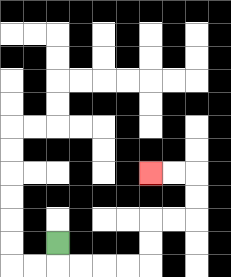{'start': '[2, 10]', 'end': '[6, 7]', 'path_directions': 'D,R,R,R,R,U,U,R,R,U,U,L,L', 'path_coordinates': '[[2, 10], [2, 11], [3, 11], [4, 11], [5, 11], [6, 11], [6, 10], [6, 9], [7, 9], [8, 9], [8, 8], [8, 7], [7, 7], [6, 7]]'}